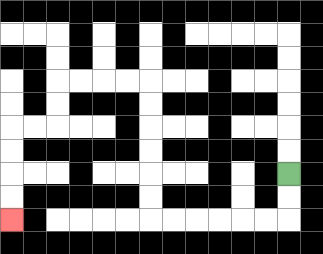{'start': '[12, 7]', 'end': '[0, 9]', 'path_directions': 'D,D,L,L,L,L,L,L,U,U,U,U,U,U,L,L,L,L,D,D,L,L,D,D,D,D', 'path_coordinates': '[[12, 7], [12, 8], [12, 9], [11, 9], [10, 9], [9, 9], [8, 9], [7, 9], [6, 9], [6, 8], [6, 7], [6, 6], [6, 5], [6, 4], [6, 3], [5, 3], [4, 3], [3, 3], [2, 3], [2, 4], [2, 5], [1, 5], [0, 5], [0, 6], [0, 7], [0, 8], [0, 9]]'}